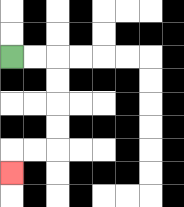{'start': '[0, 2]', 'end': '[0, 7]', 'path_directions': 'R,R,D,D,D,D,L,L,D', 'path_coordinates': '[[0, 2], [1, 2], [2, 2], [2, 3], [2, 4], [2, 5], [2, 6], [1, 6], [0, 6], [0, 7]]'}